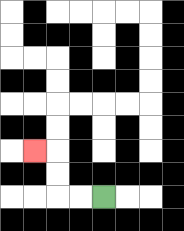{'start': '[4, 8]', 'end': '[1, 6]', 'path_directions': 'L,L,U,U,L', 'path_coordinates': '[[4, 8], [3, 8], [2, 8], [2, 7], [2, 6], [1, 6]]'}